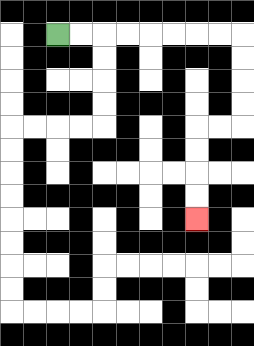{'start': '[2, 1]', 'end': '[8, 9]', 'path_directions': 'R,R,R,R,R,R,R,R,D,D,D,D,L,L,D,D,D,D', 'path_coordinates': '[[2, 1], [3, 1], [4, 1], [5, 1], [6, 1], [7, 1], [8, 1], [9, 1], [10, 1], [10, 2], [10, 3], [10, 4], [10, 5], [9, 5], [8, 5], [8, 6], [8, 7], [8, 8], [8, 9]]'}